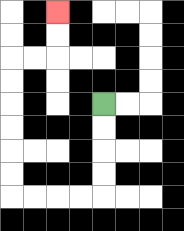{'start': '[4, 4]', 'end': '[2, 0]', 'path_directions': 'D,D,D,D,L,L,L,L,U,U,U,U,U,U,R,R,U,U', 'path_coordinates': '[[4, 4], [4, 5], [4, 6], [4, 7], [4, 8], [3, 8], [2, 8], [1, 8], [0, 8], [0, 7], [0, 6], [0, 5], [0, 4], [0, 3], [0, 2], [1, 2], [2, 2], [2, 1], [2, 0]]'}